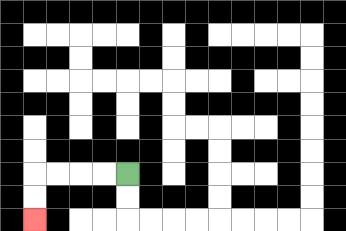{'start': '[5, 7]', 'end': '[1, 9]', 'path_directions': 'L,L,L,L,D,D', 'path_coordinates': '[[5, 7], [4, 7], [3, 7], [2, 7], [1, 7], [1, 8], [1, 9]]'}